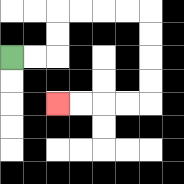{'start': '[0, 2]', 'end': '[2, 4]', 'path_directions': 'R,R,U,U,R,R,R,R,D,D,D,D,L,L,L,L', 'path_coordinates': '[[0, 2], [1, 2], [2, 2], [2, 1], [2, 0], [3, 0], [4, 0], [5, 0], [6, 0], [6, 1], [6, 2], [6, 3], [6, 4], [5, 4], [4, 4], [3, 4], [2, 4]]'}